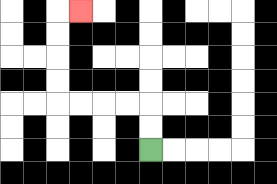{'start': '[6, 6]', 'end': '[3, 0]', 'path_directions': 'U,U,L,L,L,L,U,U,U,U,R', 'path_coordinates': '[[6, 6], [6, 5], [6, 4], [5, 4], [4, 4], [3, 4], [2, 4], [2, 3], [2, 2], [2, 1], [2, 0], [3, 0]]'}